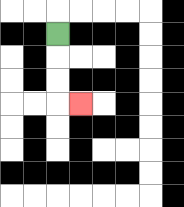{'start': '[2, 1]', 'end': '[3, 4]', 'path_directions': 'D,D,D,R', 'path_coordinates': '[[2, 1], [2, 2], [2, 3], [2, 4], [3, 4]]'}